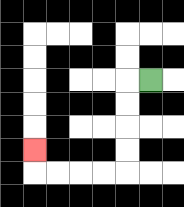{'start': '[6, 3]', 'end': '[1, 6]', 'path_directions': 'L,D,D,D,D,L,L,L,L,U', 'path_coordinates': '[[6, 3], [5, 3], [5, 4], [5, 5], [5, 6], [5, 7], [4, 7], [3, 7], [2, 7], [1, 7], [1, 6]]'}